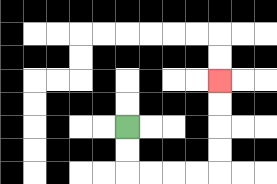{'start': '[5, 5]', 'end': '[9, 3]', 'path_directions': 'D,D,R,R,R,R,U,U,U,U', 'path_coordinates': '[[5, 5], [5, 6], [5, 7], [6, 7], [7, 7], [8, 7], [9, 7], [9, 6], [9, 5], [9, 4], [9, 3]]'}